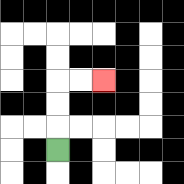{'start': '[2, 6]', 'end': '[4, 3]', 'path_directions': 'U,U,U,R,R', 'path_coordinates': '[[2, 6], [2, 5], [2, 4], [2, 3], [3, 3], [4, 3]]'}